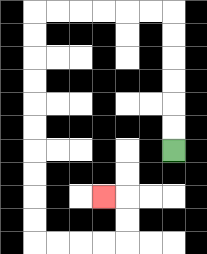{'start': '[7, 6]', 'end': '[4, 8]', 'path_directions': 'U,U,U,U,U,U,L,L,L,L,L,L,D,D,D,D,D,D,D,D,D,D,R,R,R,R,U,U,L', 'path_coordinates': '[[7, 6], [7, 5], [7, 4], [7, 3], [7, 2], [7, 1], [7, 0], [6, 0], [5, 0], [4, 0], [3, 0], [2, 0], [1, 0], [1, 1], [1, 2], [1, 3], [1, 4], [1, 5], [1, 6], [1, 7], [1, 8], [1, 9], [1, 10], [2, 10], [3, 10], [4, 10], [5, 10], [5, 9], [5, 8], [4, 8]]'}